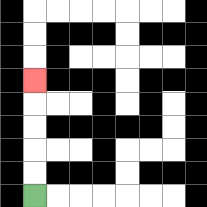{'start': '[1, 8]', 'end': '[1, 3]', 'path_directions': 'U,U,U,U,U', 'path_coordinates': '[[1, 8], [1, 7], [1, 6], [1, 5], [1, 4], [1, 3]]'}